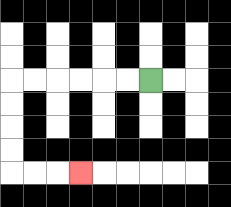{'start': '[6, 3]', 'end': '[3, 7]', 'path_directions': 'L,L,L,L,L,L,D,D,D,D,R,R,R', 'path_coordinates': '[[6, 3], [5, 3], [4, 3], [3, 3], [2, 3], [1, 3], [0, 3], [0, 4], [0, 5], [0, 6], [0, 7], [1, 7], [2, 7], [3, 7]]'}